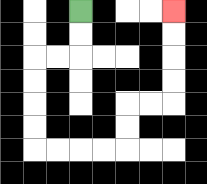{'start': '[3, 0]', 'end': '[7, 0]', 'path_directions': 'D,D,L,L,D,D,D,D,R,R,R,R,U,U,R,R,U,U,U,U', 'path_coordinates': '[[3, 0], [3, 1], [3, 2], [2, 2], [1, 2], [1, 3], [1, 4], [1, 5], [1, 6], [2, 6], [3, 6], [4, 6], [5, 6], [5, 5], [5, 4], [6, 4], [7, 4], [7, 3], [7, 2], [7, 1], [7, 0]]'}